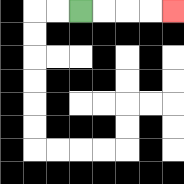{'start': '[3, 0]', 'end': '[7, 0]', 'path_directions': 'R,R,R,R', 'path_coordinates': '[[3, 0], [4, 0], [5, 0], [6, 0], [7, 0]]'}